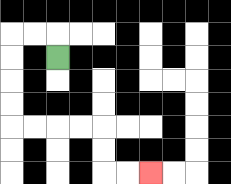{'start': '[2, 2]', 'end': '[6, 7]', 'path_directions': 'U,L,L,D,D,D,D,R,R,R,R,D,D,R,R', 'path_coordinates': '[[2, 2], [2, 1], [1, 1], [0, 1], [0, 2], [0, 3], [0, 4], [0, 5], [1, 5], [2, 5], [3, 5], [4, 5], [4, 6], [4, 7], [5, 7], [6, 7]]'}